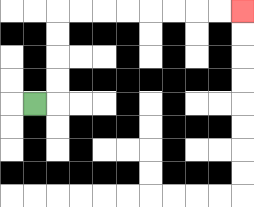{'start': '[1, 4]', 'end': '[10, 0]', 'path_directions': 'R,U,U,U,U,R,R,R,R,R,R,R,R', 'path_coordinates': '[[1, 4], [2, 4], [2, 3], [2, 2], [2, 1], [2, 0], [3, 0], [4, 0], [5, 0], [6, 0], [7, 0], [8, 0], [9, 0], [10, 0]]'}